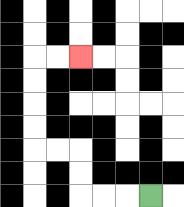{'start': '[6, 8]', 'end': '[3, 2]', 'path_directions': 'L,L,L,U,U,L,L,U,U,U,U,R,R', 'path_coordinates': '[[6, 8], [5, 8], [4, 8], [3, 8], [3, 7], [3, 6], [2, 6], [1, 6], [1, 5], [1, 4], [1, 3], [1, 2], [2, 2], [3, 2]]'}